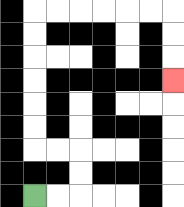{'start': '[1, 8]', 'end': '[7, 3]', 'path_directions': 'R,R,U,U,L,L,U,U,U,U,U,U,R,R,R,R,R,R,D,D,D', 'path_coordinates': '[[1, 8], [2, 8], [3, 8], [3, 7], [3, 6], [2, 6], [1, 6], [1, 5], [1, 4], [1, 3], [1, 2], [1, 1], [1, 0], [2, 0], [3, 0], [4, 0], [5, 0], [6, 0], [7, 0], [7, 1], [7, 2], [7, 3]]'}